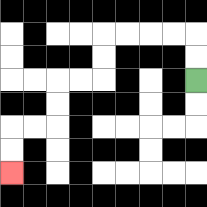{'start': '[8, 3]', 'end': '[0, 7]', 'path_directions': 'U,U,L,L,L,L,D,D,L,L,D,D,L,L,D,D', 'path_coordinates': '[[8, 3], [8, 2], [8, 1], [7, 1], [6, 1], [5, 1], [4, 1], [4, 2], [4, 3], [3, 3], [2, 3], [2, 4], [2, 5], [1, 5], [0, 5], [0, 6], [0, 7]]'}